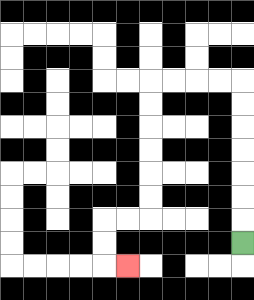{'start': '[10, 10]', 'end': '[5, 11]', 'path_directions': 'U,U,U,U,U,U,U,L,L,L,L,D,D,D,D,D,D,L,L,D,D,R', 'path_coordinates': '[[10, 10], [10, 9], [10, 8], [10, 7], [10, 6], [10, 5], [10, 4], [10, 3], [9, 3], [8, 3], [7, 3], [6, 3], [6, 4], [6, 5], [6, 6], [6, 7], [6, 8], [6, 9], [5, 9], [4, 9], [4, 10], [4, 11], [5, 11]]'}